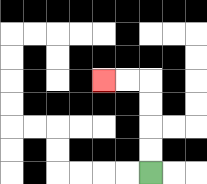{'start': '[6, 7]', 'end': '[4, 3]', 'path_directions': 'U,U,U,U,L,L', 'path_coordinates': '[[6, 7], [6, 6], [6, 5], [6, 4], [6, 3], [5, 3], [4, 3]]'}